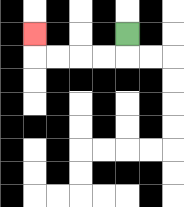{'start': '[5, 1]', 'end': '[1, 1]', 'path_directions': 'D,L,L,L,L,U', 'path_coordinates': '[[5, 1], [5, 2], [4, 2], [3, 2], [2, 2], [1, 2], [1, 1]]'}